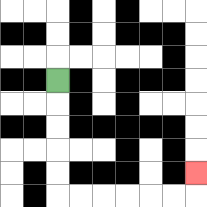{'start': '[2, 3]', 'end': '[8, 7]', 'path_directions': 'D,D,D,D,D,R,R,R,R,R,R,U', 'path_coordinates': '[[2, 3], [2, 4], [2, 5], [2, 6], [2, 7], [2, 8], [3, 8], [4, 8], [5, 8], [6, 8], [7, 8], [8, 8], [8, 7]]'}